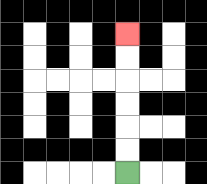{'start': '[5, 7]', 'end': '[5, 1]', 'path_directions': 'U,U,U,U,U,U', 'path_coordinates': '[[5, 7], [5, 6], [5, 5], [5, 4], [5, 3], [5, 2], [5, 1]]'}